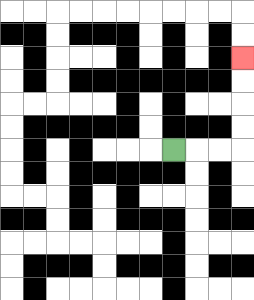{'start': '[7, 6]', 'end': '[10, 2]', 'path_directions': 'R,R,R,U,U,U,U', 'path_coordinates': '[[7, 6], [8, 6], [9, 6], [10, 6], [10, 5], [10, 4], [10, 3], [10, 2]]'}